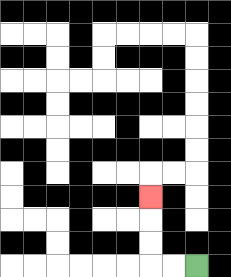{'start': '[8, 11]', 'end': '[6, 8]', 'path_directions': 'L,L,U,U,U', 'path_coordinates': '[[8, 11], [7, 11], [6, 11], [6, 10], [6, 9], [6, 8]]'}